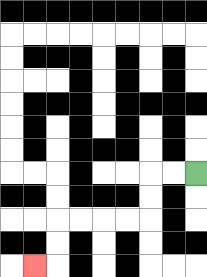{'start': '[8, 7]', 'end': '[1, 11]', 'path_directions': 'L,L,D,D,L,L,L,L,D,D,L', 'path_coordinates': '[[8, 7], [7, 7], [6, 7], [6, 8], [6, 9], [5, 9], [4, 9], [3, 9], [2, 9], [2, 10], [2, 11], [1, 11]]'}